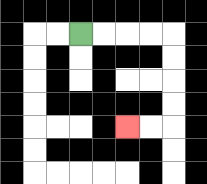{'start': '[3, 1]', 'end': '[5, 5]', 'path_directions': 'R,R,R,R,D,D,D,D,L,L', 'path_coordinates': '[[3, 1], [4, 1], [5, 1], [6, 1], [7, 1], [7, 2], [7, 3], [7, 4], [7, 5], [6, 5], [5, 5]]'}